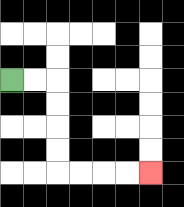{'start': '[0, 3]', 'end': '[6, 7]', 'path_directions': 'R,R,D,D,D,D,R,R,R,R', 'path_coordinates': '[[0, 3], [1, 3], [2, 3], [2, 4], [2, 5], [2, 6], [2, 7], [3, 7], [4, 7], [5, 7], [6, 7]]'}